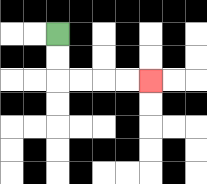{'start': '[2, 1]', 'end': '[6, 3]', 'path_directions': 'D,D,R,R,R,R', 'path_coordinates': '[[2, 1], [2, 2], [2, 3], [3, 3], [4, 3], [5, 3], [6, 3]]'}